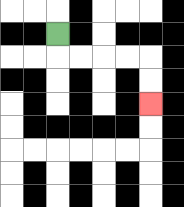{'start': '[2, 1]', 'end': '[6, 4]', 'path_directions': 'D,R,R,R,R,D,D', 'path_coordinates': '[[2, 1], [2, 2], [3, 2], [4, 2], [5, 2], [6, 2], [6, 3], [6, 4]]'}